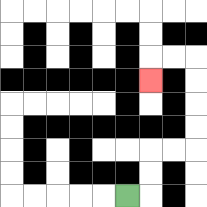{'start': '[5, 8]', 'end': '[6, 3]', 'path_directions': 'R,U,U,R,R,U,U,U,U,L,L,D', 'path_coordinates': '[[5, 8], [6, 8], [6, 7], [6, 6], [7, 6], [8, 6], [8, 5], [8, 4], [8, 3], [8, 2], [7, 2], [6, 2], [6, 3]]'}